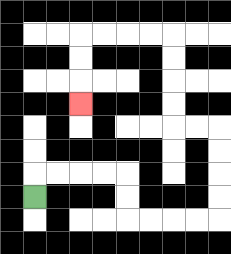{'start': '[1, 8]', 'end': '[3, 4]', 'path_directions': 'U,R,R,R,R,D,D,R,R,R,R,U,U,U,U,L,L,U,U,U,U,L,L,L,L,D,D,D', 'path_coordinates': '[[1, 8], [1, 7], [2, 7], [3, 7], [4, 7], [5, 7], [5, 8], [5, 9], [6, 9], [7, 9], [8, 9], [9, 9], [9, 8], [9, 7], [9, 6], [9, 5], [8, 5], [7, 5], [7, 4], [7, 3], [7, 2], [7, 1], [6, 1], [5, 1], [4, 1], [3, 1], [3, 2], [3, 3], [3, 4]]'}